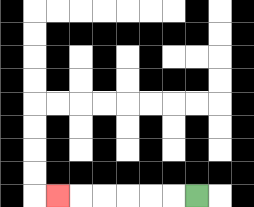{'start': '[8, 8]', 'end': '[2, 8]', 'path_directions': 'L,L,L,L,L,L', 'path_coordinates': '[[8, 8], [7, 8], [6, 8], [5, 8], [4, 8], [3, 8], [2, 8]]'}